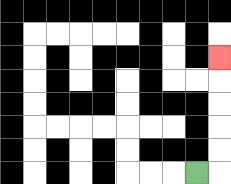{'start': '[8, 7]', 'end': '[9, 2]', 'path_directions': 'R,U,U,U,U,U', 'path_coordinates': '[[8, 7], [9, 7], [9, 6], [9, 5], [9, 4], [9, 3], [9, 2]]'}